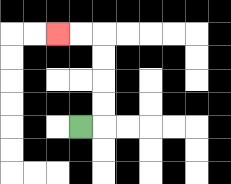{'start': '[3, 5]', 'end': '[2, 1]', 'path_directions': 'R,U,U,U,U,L,L', 'path_coordinates': '[[3, 5], [4, 5], [4, 4], [4, 3], [4, 2], [4, 1], [3, 1], [2, 1]]'}